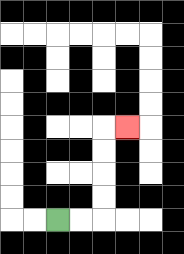{'start': '[2, 9]', 'end': '[5, 5]', 'path_directions': 'R,R,U,U,U,U,R', 'path_coordinates': '[[2, 9], [3, 9], [4, 9], [4, 8], [4, 7], [4, 6], [4, 5], [5, 5]]'}